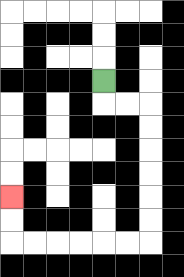{'start': '[4, 3]', 'end': '[0, 8]', 'path_directions': 'D,R,R,D,D,D,D,D,D,L,L,L,L,L,L,U,U', 'path_coordinates': '[[4, 3], [4, 4], [5, 4], [6, 4], [6, 5], [6, 6], [6, 7], [6, 8], [6, 9], [6, 10], [5, 10], [4, 10], [3, 10], [2, 10], [1, 10], [0, 10], [0, 9], [0, 8]]'}